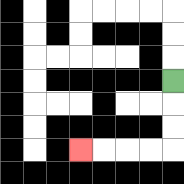{'start': '[7, 3]', 'end': '[3, 6]', 'path_directions': 'D,D,D,L,L,L,L', 'path_coordinates': '[[7, 3], [7, 4], [7, 5], [7, 6], [6, 6], [5, 6], [4, 6], [3, 6]]'}